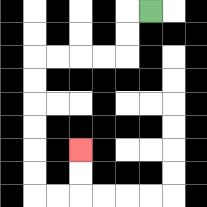{'start': '[6, 0]', 'end': '[3, 6]', 'path_directions': 'L,D,D,L,L,L,L,D,D,D,D,D,D,R,R,U,U', 'path_coordinates': '[[6, 0], [5, 0], [5, 1], [5, 2], [4, 2], [3, 2], [2, 2], [1, 2], [1, 3], [1, 4], [1, 5], [1, 6], [1, 7], [1, 8], [2, 8], [3, 8], [3, 7], [3, 6]]'}